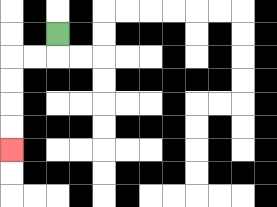{'start': '[2, 1]', 'end': '[0, 6]', 'path_directions': 'D,L,L,D,D,D,D', 'path_coordinates': '[[2, 1], [2, 2], [1, 2], [0, 2], [0, 3], [0, 4], [0, 5], [0, 6]]'}